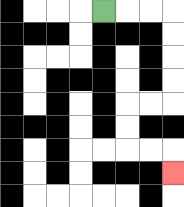{'start': '[4, 0]', 'end': '[7, 7]', 'path_directions': 'R,R,R,D,D,D,D,L,L,D,D,R,R,D', 'path_coordinates': '[[4, 0], [5, 0], [6, 0], [7, 0], [7, 1], [7, 2], [7, 3], [7, 4], [6, 4], [5, 4], [5, 5], [5, 6], [6, 6], [7, 6], [7, 7]]'}